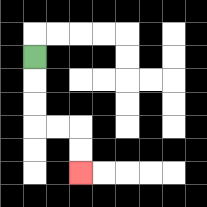{'start': '[1, 2]', 'end': '[3, 7]', 'path_directions': 'D,D,D,R,R,D,D', 'path_coordinates': '[[1, 2], [1, 3], [1, 4], [1, 5], [2, 5], [3, 5], [3, 6], [3, 7]]'}